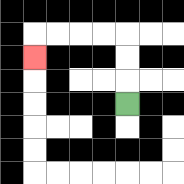{'start': '[5, 4]', 'end': '[1, 2]', 'path_directions': 'U,U,U,L,L,L,L,D', 'path_coordinates': '[[5, 4], [5, 3], [5, 2], [5, 1], [4, 1], [3, 1], [2, 1], [1, 1], [1, 2]]'}